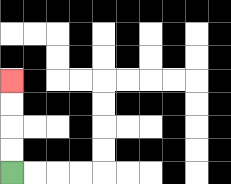{'start': '[0, 7]', 'end': '[0, 3]', 'path_directions': 'U,U,U,U', 'path_coordinates': '[[0, 7], [0, 6], [0, 5], [0, 4], [0, 3]]'}